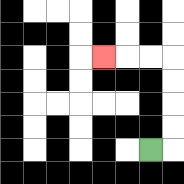{'start': '[6, 6]', 'end': '[4, 2]', 'path_directions': 'R,U,U,U,U,L,L,L', 'path_coordinates': '[[6, 6], [7, 6], [7, 5], [7, 4], [7, 3], [7, 2], [6, 2], [5, 2], [4, 2]]'}